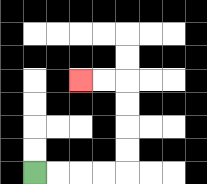{'start': '[1, 7]', 'end': '[3, 3]', 'path_directions': 'R,R,R,R,U,U,U,U,L,L', 'path_coordinates': '[[1, 7], [2, 7], [3, 7], [4, 7], [5, 7], [5, 6], [5, 5], [5, 4], [5, 3], [4, 3], [3, 3]]'}